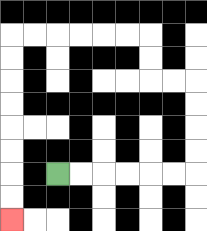{'start': '[2, 7]', 'end': '[0, 9]', 'path_directions': 'R,R,R,R,R,R,U,U,U,U,L,L,U,U,L,L,L,L,L,L,D,D,D,D,D,D,D,D', 'path_coordinates': '[[2, 7], [3, 7], [4, 7], [5, 7], [6, 7], [7, 7], [8, 7], [8, 6], [8, 5], [8, 4], [8, 3], [7, 3], [6, 3], [6, 2], [6, 1], [5, 1], [4, 1], [3, 1], [2, 1], [1, 1], [0, 1], [0, 2], [0, 3], [0, 4], [0, 5], [0, 6], [0, 7], [0, 8], [0, 9]]'}